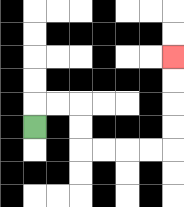{'start': '[1, 5]', 'end': '[7, 2]', 'path_directions': 'U,R,R,D,D,R,R,R,R,U,U,U,U', 'path_coordinates': '[[1, 5], [1, 4], [2, 4], [3, 4], [3, 5], [3, 6], [4, 6], [5, 6], [6, 6], [7, 6], [7, 5], [7, 4], [7, 3], [7, 2]]'}